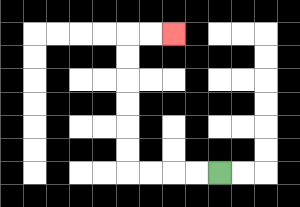{'start': '[9, 7]', 'end': '[7, 1]', 'path_directions': 'L,L,L,L,U,U,U,U,U,U,R,R', 'path_coordinates': '[[9, 7], [8, 7], [7, 7], [6, 7], [5, 7], [5, 6], [5, 5], [5, 4], [5, 3], [5, 2], [5, 1], [6, 1], [7, 1]]'}